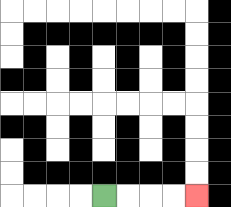{'start': '[4, 8]', 'end': '[8, 8]', 'path_directions': 'R,R,R,R', 'path_coordinates': '[[4, 8], [5, 8], [6, 8], [7, 8], [8, 8]]'}